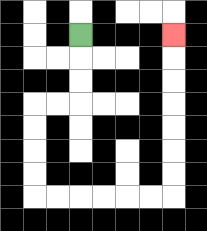{'start': '[3, 1]', 'end': '[7, 1]', 'path_directions': 'D,D,D,L,L,D,D,D,D,R,R,R,R,R,R,U,U,U,U,U,U,U', 'path_coordinates': '[[3, 1], [3, 2], [3, 3], [3, 4], [2, 4], [1, 4], [1, 5], [1, 6], [1, 7], [1, 8], [2, 8], [3, 8], [4, 8], [5, 8], [6, 8], [7, 8], [7, 7], [7, 6], [7, 5], [7, 4], [7, 3], [7, 2], [7, 1]]'}